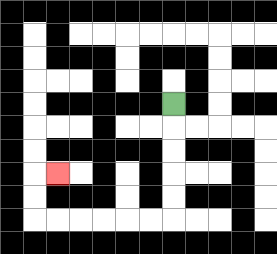{'start': '[7, 4]', 'end': '[2, 7]', 'path_directions': 'D,D,D,D,D,L,L,L,L,L,L,U,U,R', 'path_coordinates': '[[7, 4], [7, 5], [7, 6], [7, 7], [7, 8], [7, 9], [6, 9], [5, 9], [4, 9], [3, 9], [2, 9], [1, 9], [1, 8], [1, 7], [2, 7]]'}